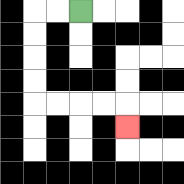{'start': '[3, 0]', 'end': '[5, 5]', 'path_directions': 'L,L,D,D,D,D,R,R,R,R,D', 'path_coordinates': '[[3, 0], [2, 0], [1, 0], [1, 1], [1, 2], [1, 3], [1, 4], [2, 4], [3, 4], [4, 4], [5, 4], [5, 5]]'}